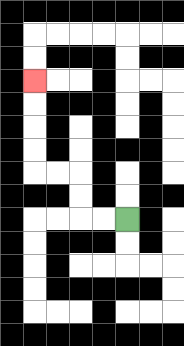{'start': '[5, 9]', 'end': '[1, 3]', 'path_directions': 'L,L,U,U,L,L,U,U,U,U', 'path_coordinates': '[[5, 9], [4, 9], [3, 9], [3, 8], [3, 7], [2, 7], [1, 7], [1, 6], [1, 5], [1, 4], [1, 3]]'}